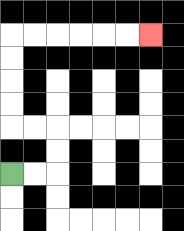{'start': '[0, 7]', 'end': '[6, 1]', 'path_directions': 'R,R,U,U,L,L,U,U,U,U,R,R,R,R,R,R', 'path_coordinates': '[[0, 7], [1, 7], [2, 7], [2, 6], [2, 5], [1, 5], [0, 5], [0, 4], [0, 3], [0, 2], [0, 1], [1, 1], [2, 1], [3, 1], [4, 1], [5, 1], [6, 1]]'}